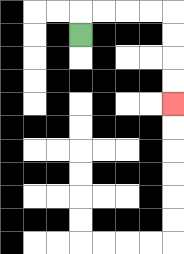{'start': '[3, 1]', 'end': '[7, 4]', 'path_directions': 'U,R,R,R,R,D,D,D,D', 'path_coordinates': '[[3, 1], [3, 0], [4, 0], [5, 0], [6, 0], [7, 0], [7, 1], [7, 2], [7, 3], [7, 4]]'}